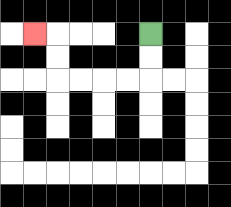{'start': '[6, 1]', 'end': '[1, 1]', 'path_directions': 'D,D,L,L,L,L,U,U,L', 'path_coordinates': '[[6, 1], [6, 2], [6, 3], [5, 3], [4, 3], [3, 3], [2, 3], [2, 2], [2, 1], [1, 1]]'}